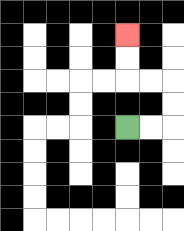{'start': '[5, 5]', 'end': '[5, 1]', 'path_directions': 'R,R,U,U,L,L,U,U', 'path_coordinates': '[[5, 5], [6, 5], [7, 5], [7, 4], [7, 3], [6, 3], [5, 3], [5, 2], [5, 1]]'}